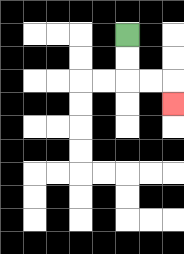{'start': '[5, 1]', 'end': '[7, 4]', 'path_directions': 'D,D,R,R,D', 'path_coordinates': '[[5, 1], [5, 2], [5, 3], [6, 3], [7, 3], [7, 4]]'}